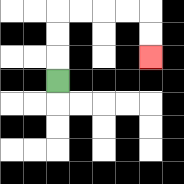{'start': '[2, 3]', 'end': '[6, 2]', 'path_directions': 'U,U,U,R,R,R,R,D,D', 'path_coordinates': '[[2, 3], [2, 2], [2, 1], [2, 0], [3, 0], [4, 0], [5, 0], [6, 0], [6, 1], [6, 2]]'}